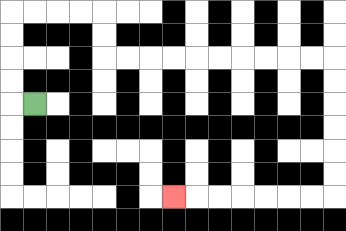{'start': '[1, 4]', 'end': '[7, 8]', 'path_directions': 'L,U,U,U,U,R,R,R,R,D,D,R,R,R,R,R,R,R,R,R,R,D,D,D,D,D,D,L,L,L,L,L,L,L', 'path_coordinates': '[[1, 4], [0, 4], [0, 3], [0, 2], [0, 1], [0, 0], [1, 0], [2, 0], [3, 0], [4, 0], [4, 1], [4, 2], [5, 2], [6, 2], [7, 2], [8, 2], [9, 2], [10, 2], [11, 2], [12, 2], [13, 2], [14, 2], [14, 3], [14, 4], [14, 5], [14, 6], [14, 7], [14, 8], [13, 8], [12, 8], [11, 8], [10, 8], [9, 8], [8, 8], [7, 8]]'}